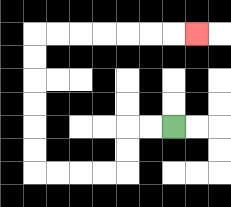{'start': '[7, 5]', 'end': '[8, 1]', 'path_directions': 'L,L,D,D,L,L,L,L,U,U,U,U,U,U,R,R,R,R,R,R,R', 'path_coordinates': '[[7, 5], [6, 5], [5, 5], [5, 6], [5, 7], [4, 7], [3, 7], [2, 7], [1, 7], [1, 6], [1, 5], [1, 4], [1, 3], [1, 2], [1, 1], [2, 1], [3, 1], [4, 1], [5, 1], [6, 1], [7, 1], [8, 1]]'}